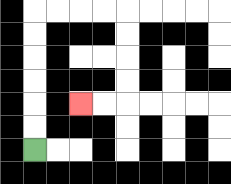{'start': '[1, 6]', 'end': '[3, 4]', 'path_directions': 'U,U,U,U,U,U,R,R,R,R,D,D,D,D,L,L', 'path_coordinates': '[[1, 6], [1, 5], [1, 4], [1, 3], [1, 2], [1, 1], [1, 0], [2, 0], [3, 0], [4, 0], [5, 0], [5, 1], [5, 2], [5, 3], [5, 4], [4, 4], [3, 4]]'}